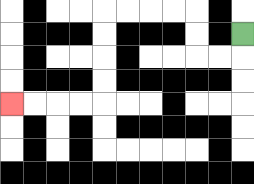{'start': '[10, 1]', 'end': '[0, 4]', 'path_directions': 'D,L,L,U,U,L,L,L,L,D,D,D,D,L,L,L,L', 'path_coordinates': '[[10, 1], [10, 2], [9, 2], [8, 2], [8, 1], [8, 0], [7, 0], [6, 0], [5, 0], [4, 0], [4, 1], [4, 2], [4, 3], [4, 4], [3, 4], [2, 4], [1, 4], [0, 4]]'}